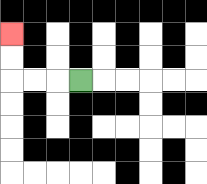{'start': '[3, 3]', 'end': '[0, 1]', 'path_directions': 'L,L,L,U,U', 'path_coordinates': '[[3, 3], [2, 3], [1, 3], [0, 3], [0, 2], [0, 1]]'}